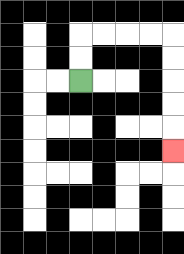{'start': '[3, 3]', 'end': '[7, 6]', 'path_directions': 'U,U,R,R,R,R,D,D,D,D,D', 'path_coordinates': '[[3, 3], [3, 2], [3, 1], [4, 1], [5, 1], [6, 1], [7, 1], [7, 2], [7, 3], [7, 4], [7, 5], [7, 6]]'}